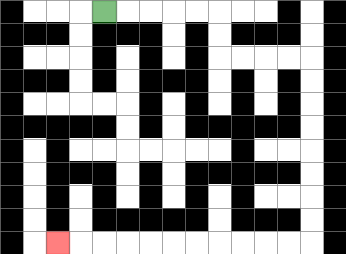{'start': '[4, 0]', 'end': '[2, 10]', 'path_directions': 'R,R,R,R,R,D,D,R,R,R,R,D,D,D,D,D,D,D,D,L,L,L,L,L,L,L,L,L,L,L', 'path_coordinates': '[[4, 0], [5, 0], [6, 0], [7, 0], [8, 0], [9, 0], [9, 1], [9, 2], [10, 2], [11, 2], [12, 2], [13, 2], [13, 3], [13, 4], [13, 5], [13, 6], [13, 7], [13, 8], [13, 9], [13, 10], [12, 10], [11, 10], [10, 10], [9, 10], [8, 10], [7, 10], [6, 10], [5, 10], [4, 10], [3, 10], [2, 10]]'}